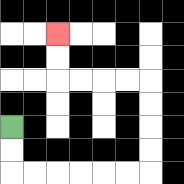{'start': '[0, 5]', 'end': '[2, 1]', 'path_directions': 'D,D,R,R,R,R,R,R,U,U,U,U,L,L,L,L,U,U', 'path_coordinates': '[[0, 5], [0, 6], [0, 7], [1, 7], [2, 7], [3, 7], [4, 7], [5, 7], [6, 7], [6, 6], [6, 5], [6, 4], [6, 3], [5, 3], [4, 3], [3, 3], [2, 3], [2, 2], [2, 1]]'}